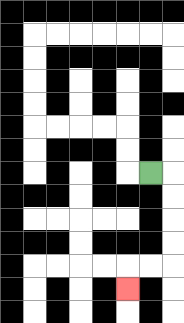{'start': '[6, 7]', 'end': '[5, 12]', 'path_directions': 'R,D,D,D,D,L,L,D', 'path_coordinates': '[[6, 7], [7, 7], [7, 8], [7, 9], [7, 10], [7, 11], [6, 11], [5, 11], [5, 12]]'}